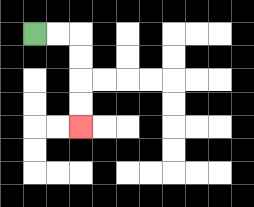{'start': '[1, 1]', 'end': '[3, 5]', 'path_directions': 'R,R,D,D,D,D', 'path_coordinates': '[[1, 1], [2, 1], [3, 1], [3, 2], [3, 3], [3, 4], [3, 5]]'}